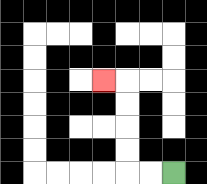{'start': '[7, 7]', 'end': '[4, 3]', 'path_directions': 'L,L,U,U,U,U,L', 'path_coordinates': '[[7, 7], [6, 7], [5, 7], [5, 6], [5, 5], [5, 4], [5, 3], [4, 3]]'}